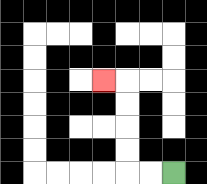{'start': '[7, 7]', 'end': '[4, 3]', 'path_directions': 'L,L,U,U,U,U,L', 'path_coordinates': '[[7, 7], [6, 7], [5, 7], [5, 6], [5, 5], [5, 4], [5, 3], [4, 3]]'}